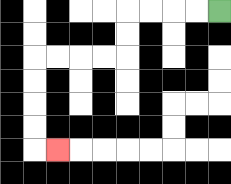{'start': '[9, 0]', 'end': '[2, 6]', 'path_directions': 'L,L,L,L,D,D,L,L,L,L,D,D,D,D,R', 'path_coordinates': '[[9, 0], [8, 0], [7, 0], [6, 0], [5, 0], [5, 1], [5, 2], [4, 2], [3, 2], [2, 2], [1, 2], [1, 3], [1, 4], [1, 5], [1, 6], [2, 6]]'}